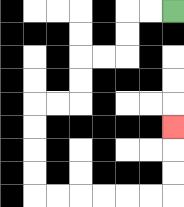{'start': '[7, 0]', 'end': '[7, 5]', 'path_directions': 'L,L,D,D,L,L,D,D,L,L,D,D,D,D,R,R,R,R,R,R,U,U,U', 'path_coordinates': '[[7, 0], [6, 0], [5, 0], [5, 1], [5, 2], [4, 2], [3, 2], [3, 3], [3, 4], [2, 4], [1, 4], [1, 5], [1, 6], [1, 7], [1, 8], [2, 8], [3, 8], [4, 8], [5, 8], [6, 8], [7, 8], [7, 7], [7, 6], [7, 5]]'}